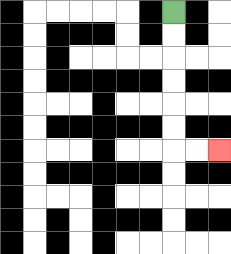{'start': '[7, 0]', 'end': '[9, 6]', 'path_directions': 'D,D,D,D,D,D,R,R', 'path_coordinates': '[[7, 0], [7, 1], [7, 2], [7, 3], [7, 4], [7, 5], [7, 6], [8, 6], [9, 6]]'}